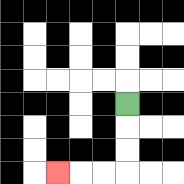{'start': '[5, 4]', 'end': '[2, 7]', 'path_directions': 'D,D,D,L,L,L', 'path_coordinates': '[[5, 4], [5, 5], [5, 6], [5, 7], [4, 7], [3, 7], [2, 7]]'}